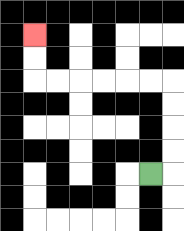{'start': '[6, 7]', 'end': '[1, 1]', 'path_directions': 'R,U,U,U,U,L,L,L,L,L,L,U,U', 'path_coordinates': '[[6, 7], [7, 7], [7, 6], [7, 5], [7, 4], [7, 3], [6, 3], [5, 3], [4, 3], [3, 3], [2, 3], [1, 3], [1, 2], [1, 1]]'}